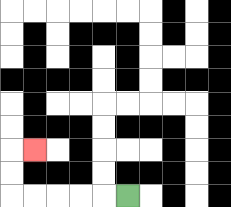{'start': '[5, 8]', 'end': '[1, 6]', 'path_directions': 'L,L,L,L,L,U,U,R', 'path_coordinates': '[[5, 8], [4, 8], [3, 8], [2, 8], [1, 8], [0, 8], [0, 7], [0, 6], [1, 6]]'}